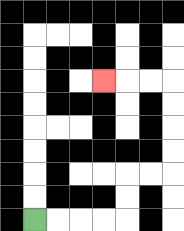{'start': '[1, 9]', 'end': '[4, 3]', 'path_directions': 'R,R,R,R,U,U,R,R,U,U,U,U,L,L,L', 'path_coordinates': '[[1, 9], [2, 9], [3, 9], [4, 9], [5, 9], [5, 8], [5, 7], [6, 7], [7, 7], [7, 6], [7, 5], [7, 4], [7, 3], [6, 3], [5, 3], [4, 3]]'}